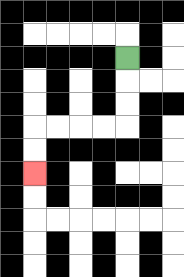{'start': '[5, 2]', 'end': '[1, 7]', 'path_directions': 'D,D,D,L,L,L,L,D,D', 'path_coordinates': '[[5, 2], [5, 3], [5, 4], [5, 5], [4, 5], [3, 5], [2, 5], [1, 5], [1, 6], [1, 7]]'}